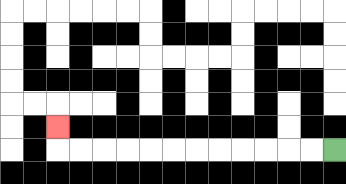{'start': '[14, 6]', 'end': '[2, 5]', 'path_directions': 'L,L,L,L,L,L,L,L,L,L,L,L,U', 'path_coordinates': '[[14, 6], [13, 6], [12, 6], [11, 6], [10, 6], [9, 6], [8, 6], [7, 6], [6, 6], [5, 6], [4, 6], [3, 6], [2, 6], [2, 5]]'}